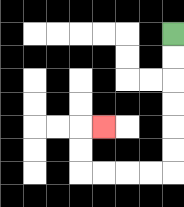{'start': '[7, 1]', 'end': '[4, 5]', 'path_directions': 'D,D,D,D,D,D,L,L,L,L,U,U,R', 'path_coordinates': '[[7, 1], [7, 2], [7, 3], [7, 4], [7, 5], [7, 6], [7, 7], [6, 7], [5, 7], [4, 7], [3, 7], [3, 6], [3, 5], [4, 5]]'}